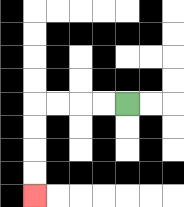{'start': '[5, 4]', 'end': '[1, 8]', 'path_directions': 'L,L,L,L,D,D,D,D', 'path_coordinates': '[[5, 4], [4, 4], [3, 4], [2, 4], [1, 4], [1, 5], [1, 6], [1, 7], [1, 8]]'}